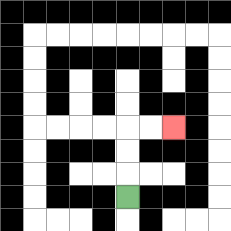{'start': '[5, 8]', 'end': '[7, 5]', 'path_directions': 'U,U,U,R,R', 'path_coordinates': '[[5, 8], [5, 7], [5, 6], [5, 5], [6, 5], [7, 5]]'}